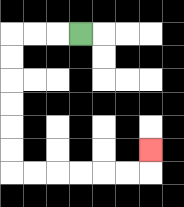{'start': '[3, 1]', 'end': '[6, 6]', 'path_directions': 'L,L,L,D,D,D,D,D,D,R,R,R,R,R,R,U', 'path_coordinates': '[[3, 1], [2, 1], [1, 1], [0, 1], [0, 2], [0, 3], [0, 4], [0, 5], [0, 6], [0, 7], [1, 7], [2, 7], [3, 7], [4, 7], [5, 7], [6, 7], [6, 6]]'}